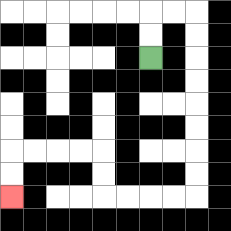{'start': '[6, 2]', 'end': '[0, 8]', 'path_directions': 'U,U,R,R,D,D,D,D,D,D,D,D,L,L,L,L,U,U,L,L,L,L,D,D', 'path_coordinates': '[[6, 2], [6, 1], [6, 0], [7, 0], [8, 0], [8, 1], [8, 2], [8, 3], [8, 4], [8, 5], [8, 6], [8, 7], [8, 8], [7, 8], [6, 8], [5, 8], [4, 8], [4, 7], [4, 6], [3, 6], [2, 6], [1, 6], [0, 6], [0, 7], [0, 8]]'}